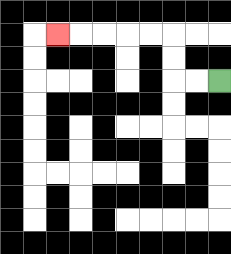{'start': '[9, 3]', 'end': '[2, 1]', 'path_directions': 'L,L,U,U,L,L,L,L,L', 'path_coordinates': '[[9, 3], [8, 3], [7, 3], [7, 2], [7, 1], [6, 1], [5, 1], [4, 1], [3, 1], [2, 1]]'}